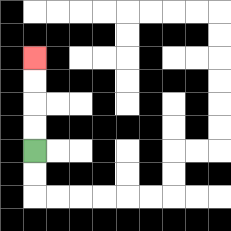{'start': '[1, 6]', 'end': '[1, 2]', 'path_directions': 'U,U,U,U', 'path_coordinates': '[[1, 6], [1, 5], [1, 4], [1, 3], [1, 2]]'}